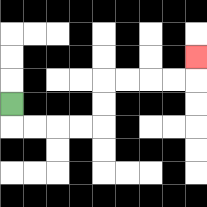{'start': '[0, 4]', 'end': '[8, 2]', 'path_directions': 'D,R,R,R,R,U,U,R,R,R,R,U', 'path_coordinates': '[[0, 4], [0, 5], [1, 5], [2, 5], [3, 5], [4, 5], [4, 4], [4, 3], [5, 3], [6, 3], [7, 3], [8, 3], [8, 2]]'}